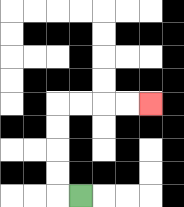{'start': '[3, 8]', 'end': '[6, 4]', 'path_directions': 'L,U,U,U,U,R,R,R,R', 'path_coordinates': '[[3, 8], [2, 8], [2, 7], [2, 6], [2, 5], [2, 4], [3, 4], [4, 4], [5, 4], [6, 4]]'}